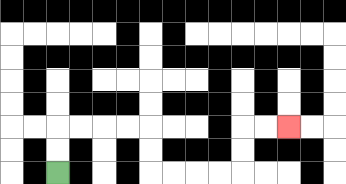{'start': '[2, 7]', 'end': '[12, 5]', 'path_directions': 'U,U,R,R,R,R,D,D,R,R,R,R,U,U,R,R', 'path_coordinates': '[[2, 7], [2, 6], [2, 5], [3, 5], [4, 5], [5, 5], [6, 5], [6, 6], [6, 7], [7, 7], [8, 7], [9, 7], [10, 7], [10, 6], [10, 5], [11, 5], [12, 5]]'}